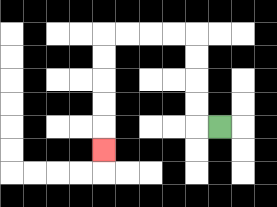{'start': '[9, 5]', 'end': '[4, 6]', 'path_directions': 'L,U,U,U,U,L,L,L,L,D,D,D,D,D', 'path_coordinates': '[[9, 5], [8, 5], [8, 4], [8, 3], [8, 2], [8, 1], [7, 1], [6, 1], [5, 1], [4, 1], [4, 2], [4, 3], [4, 4], [4, 5], [4, 6]]'}